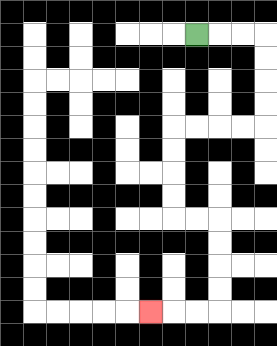{'start': '[8, 1]', 'end': '[6, 13]', 'path_directions': 'R,R,R,D,D,D,D,L,L,L,L,D,D,D,D,R,R,D,D,D,D,L,L,L', 'path_coordinates': '[[8, 1], [9, 1], [10, 1], [11, 1], [11, 2], [11, 3], [11, 4], [11, 5], [10, 5], [9, 5], [8, 5], [7, 5], [7, 6], [7, 7], [7, 8], [7, 9], [8, 9], [9, 9], [9, 10], [9, 11], [9, 12], [9, 13], [8, 13], [7, 13], [6, 13]]'}